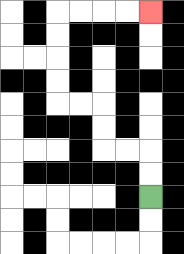{'start': '[6, 8]', 'end': '[6, 0]', 'path_directions': 'U,U,L,L,U,U,L,L,U,U,U,U,R,R,R,R', 'path_coordinates': '[[6, 8], [6, 7], [6, 6], [5, 6], [4, 6], [4, 5], [4, 4], [3, 4], [2, 4], [2, 3], [2, 2], [2, 1], [2, 0], [3, 0], [4, 0], [5, 0], [6, 0]]'}